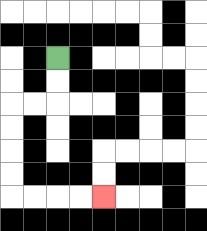{'start': '[2, 2]', 'end': '[4, 8]', 'path_directions': 'D,D,L,L,D,D,D,D,R,R,R,R', 'path_coordinates': '[[2, 2], [2, 3], [2, 4], [1, 4], [0, 4], [0, 5], [0, 6], [0, 7], [0, 8], [1, 8], [2, 8], [3, 8], [4, 8]]'}